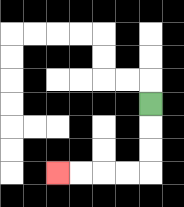{'start': '[6, 4]', 'end': '[2, 7]', 'path_directions': 'D,D,D,L,L,L,L', 'path_coordinates': '[[6, 4], [6, 5], [6, 6], [6, 7], [5, 7], [4, 7], [3, 7], [2, 7]]'}